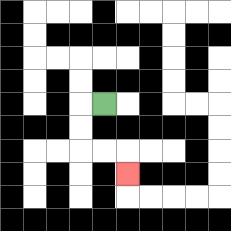{'start': '[4, 4]', 'end': '[5, 7]', 'path_directions': 'L,D,D,R,R,D', 'path_coordinates': '[[4, 4], [3, 4], [3, 5], [3, 6], [4, 6], [5, 6], [5, 7]]'}